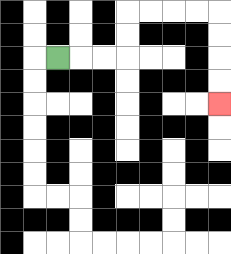{'start': '[2, 2]', 'end': '[9, 4]', 'path_directions': 'R,R,R,U,U,R,R,R,R,D,D,D,D', 'path_coordinates': '[[2, 2], [3, 2], [4, 2], [5, 2], [5, 1], [5, 0], [6, 0], [7, 0], [8, 0], [9, 0], [9, 1], [9, 2], [9, 3], [9, 4]]'}